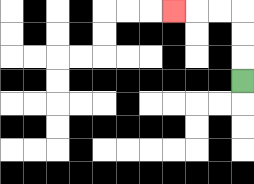{'start': '[10, 3]', 'end': '[7, 0]', 'path_directions': 'U,U,U,L,L,L', 'path_coordinates': '[[10, 3], [10, 2], [10, 1], [10, 0], [9, 0], [8, 0], [7, 0]]'}